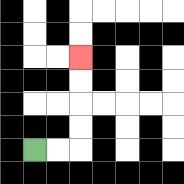{'start': '[1, 6]', 'end': '[3, 2]', 'path_directions': 'R,R,U,U,U,U', 'path_coordinates': '[[1, 6], [2, 6], [3, 6], [3, 5], [3, 4], [3, 3], [3, 2]]'}